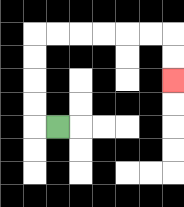{'start': '[2, 5]', 'end': '[7, 3]', 'path_directions': 'L,U,U,U,U,R,R,R,R,R,R,D,D', 'path_coordinates': '[[2, 5], [1, 5], [1, 4], [1, 3], [1, 2], [1, 1], [2, 1], [3, 1], [4, 1], [5, 1], [6, 1], [7, 1], [7, 2], [7, 3]]'}